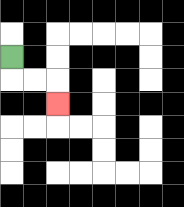{'start': '[0, 2]', 'end': '[2, 4]', 'path_directions': 'D,R,R,D', 'path_coordinates': '[[0, 2], [0, 3], [1, 3], [2, 3], [2, 4]]'}